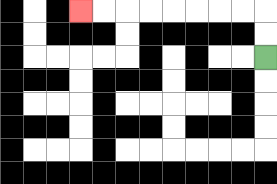{'start': '[11, 2]', 'end': '[3, 0]', 'path_directions': 'U,U,L,L,L,L,L,L,L,L', 'path_coordinates': '[[11, 2], [11, 1], [11, 0], [10, 0], [9, 0], [8, 0], [7, 0], [6, 0], [5, 0], [4, 0], [3, 0]]'}